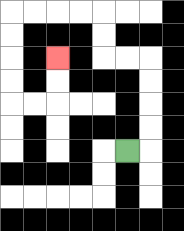{'start': '[5, 6]', 'end': '[2, 2]', 'path_directions': 'R,U,U,U,U,L,L,U,U,L,L,L,L,D,D,D,D,R,R,U,U', 'path_coordinates': '[[5, 6], [6, 6], [6, 5], [6, 4], [6, 3], [6, 2], [5, 2], [4, 2], [4, 1], [4, 0], [3, 0], [2, 0], [1, 0], [0, 0], [0, 1], [0, 2], [0, 3], [0, 4], [1, 4], [2, 4], [2, 3], [2, 2]]'}